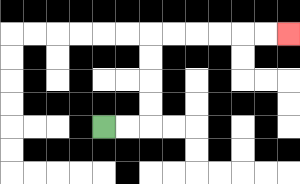{'start': '[4, 5]', 'end': '[12, 1]', 'path_directions': 'R,R,U,U,U,U,R,R,R,R,R,R', 'path_coordinates': '[[4, 5], [5, 5], [6, 5], [6, 4], [6, 3], [6, 2], [6, 1], [7, 1], [8, 1], [9, 1], [10, 1], [11, 1], [12, 1]]'}